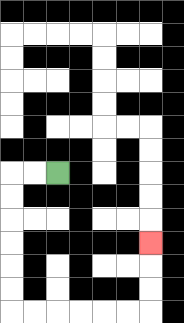{'start': '[2, 7]', 'end': '[6, 10]', 'path_directions': 'L,L,D,D,D,D,D,D,R,R,R,R,R,R,U,U,U', 'path_coordinates': '[[2, 7], [1, 7], [0, 7], [0, 8], [0, 9], [0, 10], [0, 11], [0, 12], [0, 13], [1, 13], [2, 13], [3, 13], [4, 13], [5, 13], [6, 13], [6, 12], [6, 11], [6, 10]]'}